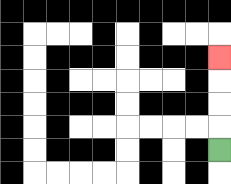{'start': '[9, 6]', 'end': '[9, 2]', 'path_directions': 'U,U,U,U', 'path_coordinates': '[[9, 6], [9, 5], [9, 4], [9, 3], [9, 2]]'}